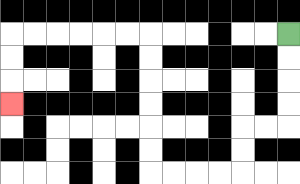{'start': '[12, 1]', 'end': '[0, 4]', 'path_directions': 'D,D,D,D,L,L,D,D,L,L,L,L,U,U,U,U,U,U,L,L,L,L,L,L,D,D,D', 'path_coordinates': '[[12, 1], [12, 2], [12, 3], [12, 4], [12, 5], [11, 5], [10, 5], [10, 6], [10, 7], [9, 7], [8, 7], [7, 7], [6, 7], [6, 6], [6, 5], [6, 4], [6, 3], [6, 2], [6, 1], [5, 1], [4, 1], [3, 1], [2, 1], [1, 1], [0, 1], [0, 2], [0, 3], [0, 4]]'}